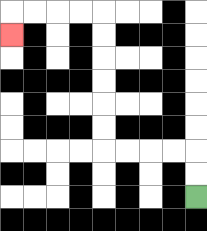{'start': '[8, 8]', 'end': '[0, 1]', 'path_directions': 'U,U,L,L,L,L,U,U,U,U,U,U,L,L,L,L,D', 'path_coordinates': '[[8, 8], [8, 7], [8, 6], [7, 6], [6, 6], [5, 6], [4, 6], [4, 5], [4, 4], [4, 3], [4, 2], [4, 1], [4, 0], [3, 0], [2, 0], [1, 0], [0, 0], [0, 1]]'}